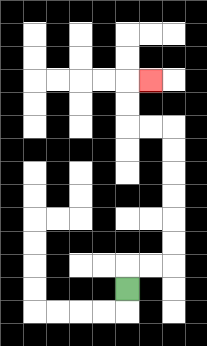{'start': '[5, 12]', 'end': '[6, 3]', 'path_directions': 'U,R,R,U,U,U,U,U,U,L,L,U,U,R', 'path_coordinates': '[[5, 12], [5, 11], [6, 11], [7, 11], [7, 10], [7, 9], [7, 8], [7, 7], [7, 6], [7, 5], [6, 5], [5, 5], [5, 4], [5, 3], [6, 3]]'}